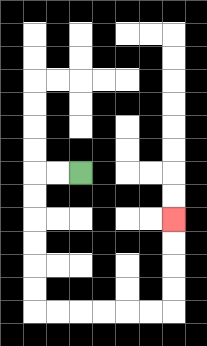{'start': '[3, 7]', 'end': '[7, 9]', 'path_directions': 'L,L,D,D,D,D,D,D,R,R,R,R,R,R,U,U,U,U', 'path_coordinates': '[[3, 7], [2, 7], [1, 7], [1, 8], [1, 9], [1, 10], [1, 11], [1, 12], [1, 13], [2, 13], [3, 13], [4, 13], [5, 13], [6, 13], [7, 13], [7, 12], [7, 11], [7, 10], [7, 9]]'}